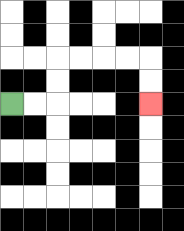{'start': '[0, 4]', 'end': '[6, 4]', 'path_directions': 'R,R,U,U,R,R,R,R,D,D', 'path_coordinates': '[[0, 4], [1, 4], [2, 4], [2, 3], [2, 2], [3, 2], [4, 2], [5, 2], [6, 2], [6, 3], [6, 4]]'}